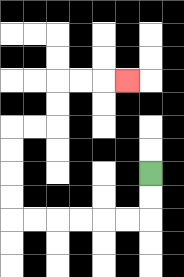{'start': '[6, 7]', 'end': '[5, 3]', 'path_directions': 'D,D,L,L,L,L,L,L,U,U,U,U,R,R,U,U,R,R,R', 'path_coordinates': '[[6, 7], [6, 8], [6, 9], [5, 9], [4, 9], [3, 9], [2, 9], [1, 9], [0, 9], [0, 8], [0, 7], [0, 6], [0, 5], [1, 5], [2, 5], [2, 4], [2, 3], [3, 3], [4, 3], [5, 3]]'}